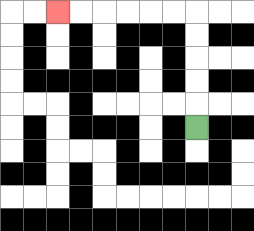{'start': '[8, 5]', 'end': '[2, 0]', 'path_directions': 'U,U,U,U,U,L,L,L,L,L,L', 'path_coordinates': '[[8, 5], [8, 4], [8, 3], [8, 2], [8, 1], [8, 0], [7, 0], [6, 0], [5, 0], [4, 0], [3, 0], [2, 0]]'}